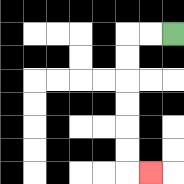{'start': '[7, 1]', 'end': '[6, 7]', 'path_directions': 'L,L,D,D,D,D,D,D,R', 'path_coordinates': '[[7, 1], [6, 1], [5, 1], [5, 2], [5, 3], [5, 4], [5, 5], [5, 6], [5, 7], [6, 7]]'}